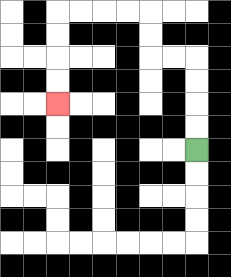{'start': '[8, 6]', 'end': '[2, 4]', 'path_directions': 'U,U,U,U,L,L,U,U,L,L,L,L,D,D,D,D', 'path_coordinates': '[[8, 6], [8, 5], [8, 4], [8, 3], [8, 2], [7, 2], [6, 2], [6, 1], [6, 0], [5, 0], [4, 0], [3, 0], [2, 0], [2, 1], [2, 2], [2, 3], [2, 4]]'}